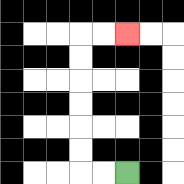{'start': '[5, 7]', 'end': '[5, 1]', 'path_directions': 'L,L,U,U,U,U,U,U,R,R', 'path_coordinates': '[[5, 7], [4, 7], [3, 7], [3, 6], [3, 5], [3, 4], [3, 3], [3, 2], [3, 1], [4, 1], [5, 1]]'}